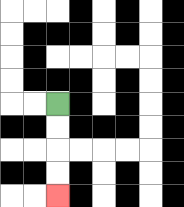{'start': '[2, 4]', 'end': '[2, 8]', 'path_directions': 'D,D,D,D', 'path_coordinates': '[[2, 4], [2, 5], [2, 6], [2, 7], [2, 8]]'}